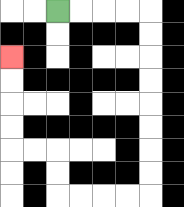{'start': '[2, 0]', 'end': '[0, 2]', 'path_directions': 'R,R,R,R,D,D,D,D,D,D,D,D,L,L,L,L,U,U,L,L,U,U,U,U', 'path_coordinates': '[[2, 0], [3, 0], [4, 0], [5, 0], [6, 0], [6, 1], [6, 2], [6, 3], [6, 4], [6, 5], [6, 6], [6, 7], [6, 8], [5, 8], [4, 8], [3, 8], [2, 8], [2, 7], [2, 6], [1, 6], [0, 6], [0, 5], [0, 4], [0, 3], [0, 2]]'}